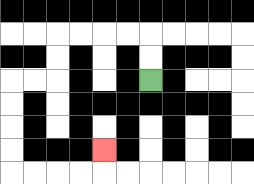{'start': '[6, 3]', 'end': '[4, 6]', 'path_directions': 'U,U,L,L,L,L,D,D,L,L,D,D,D,D,R,R,R,R,U', 'path_coordinates': '[[6, 3], [6, 2], [6, 1], [5, 1], [4, 1], [3, 1], [2, 1], [2, 2], [2, 3], [1, 3], [0, 3], [0, 4], [0, 5], [0, 6], [0, 7], [1, 7], [2, 7], [3, 7], [4, 7], [4, 6]]'}